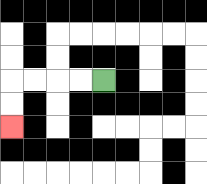{'start': '[4, 3]', 'end': '[0, 5]', 'path_directions': 'L,L,L,L,D,D', 'path_coordinates': '[[4, 3], [3, 3], [2, 3], [1, 3], [0, 3], [0, 4], [0, 5]]'}